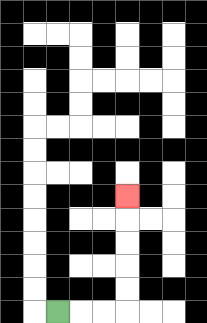{'start': '[2, 13]', 'end': '[5, 8]', 'path_directions': 'R,R,R,U,U,U,U,U', 'path_coordinates': '[[2, 13], [3, 13], [4, 13], [5, 13], [5, 12], [5, 11], [5, 10], [5, 9], [5, 8]]'}